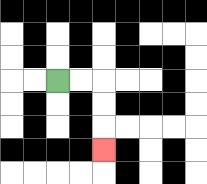{'start': '[2, 3]', 'end': '[4, 6]', 'path_directions': 'R,R,D,D,D', 'path_coordinates': '[[2, 3], [3, 3], [4, 3], [4, 4], [4, 5], [4, 6]]'}